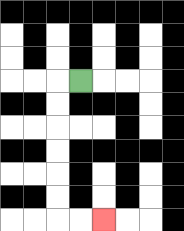{'start': '[3, 3]', 'end': '[4, 9]', 'path_directions': 'L,D,D,D,D,D,D,R,R', 'path_coordinates': '[[3, 3], [2, 3], [2, 4], [2, 5], [2, 6], [2, 7], [2, 8], [2, 9], [3, 9], [4, 9]]'}